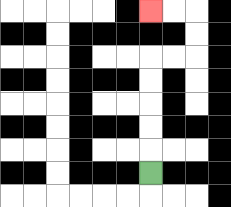{'start': '[6, 7]', 'end': '[6, 0]', 'path_directions': 'U,U,U,U,U,R,R,U,U,L,L', 'path_coordinates': '[[6, 7], [6, 6], [6, 5], [6, 4], [6, 3], [6, 2], [7, 2], [8, 2], [8, 1], [8, 0], [7, 0], [6, 0]]'}